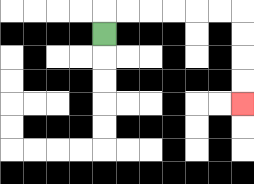{'start': '[4, 1]', 'end': '[10, 4]', 'path_directions': 'U,R,R,R,R,R,R,D,D,D,D', 'path_coordinates': '[[4, 1], [4, 0], [5, 0], [6, 0], [7, 0], [8, 0], [9, 0], [10, 0], [10, 1], [10, 2], [10, 3], [10, 4]]'}